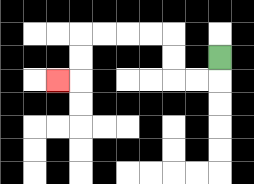{'start': '[9, 2]', 'end': '[2, 3]', 'path_directions': 'D,L,L,U,U,L,L,L,L,D,D,L', 'path_coordinates': '[[9, 2], [9, 3], [8, 3], [7, 3], [7, 2], [7, 1], [6, 1], [5, 1], [4, 1], [3, 1], [3, 2], [3, 3], [2, 3]]'}